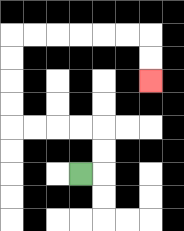{'start': '[3, 7]', 'end': '[6, 3]', 'path_directions': 'R,U,U,L,L,L,L,U,U,U,U,R,R,R,R,R,R,D,D', 'path_coordinates': '[[3, 7], [4, 7], [4, 6], [4, 5], [3, 5], [2, 5], [1, 5], [0, 5], [0, 4], [0, 3], [0, 2], [0, 1], [1, 1], [2, 1], [3, 1], [4, 1], [5, 1], [6, 1], [6, 2], [6, 3]]'}